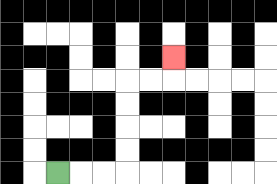{'start': '[2, 7]', 'end': '[7, 2]', 'path_directions': 'R,R,R,U,U,U,U,R,R,U', 'path_coordinates': '[[2, 7], [3, 7], [4, 7], [5, 7], [5, 6], [5, 5], [5, 4], [5, 3], [6, 3], [7, 3], [7, 2]]'}